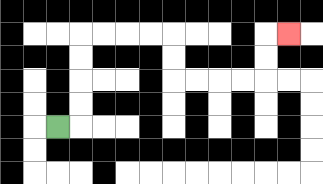{'start': '[2, 5]', 'end': '[12, 1]', 'path_directions': 'R,U,U,U,U,R,R,R,R,D,D,R,R,R,R,U,U,R', 'path_coordinates': '[[2, 5], [3, 5], [3, 4], [3, 3], [3, 2], [3, 1], [4, 1], [5, 1], [6, 1], [7, 1], [7, 2], [7, 3], [8, 3], [9, 3], [10, 3], [11, 3], [11, 2], [11, 1], [12, 1]]'}